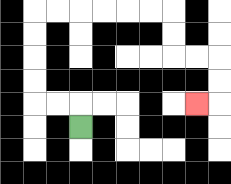{'start': '[3, 5]', 'end': '[8, 4]', 'path_directions': 'U,L,L,U,U,U,U,R,R,R,R,R,R,D,D,R,R,D,D,L', 'path_coordinates': '[[3, 5], [3, 4], [2, 4], [1, 4], [1, 3], [1, 2], [1, 1], [1, 0], [2, 0], [3, 0], [4, 0], [5, 0], [6, 0], [7, 0], [7, 1], [7, 2], [8, 2], [9, 2], [9, 3], [9, 4], [8, 4]]'}